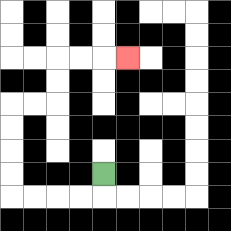{'start': '[4, 7]', 'end': '[5, 2]', 'path_directions': 'D,L,L,L,L,U,U,U,U,R,R,U,U,R,R,R', 'path_coordinates': '[[4, 7], [4, 8], [3, 8], [2, 8], [1, 8], [0, 8], [0, 7], [0, 6], [0, 5], [0, 4], [1, 4], [2, 4], [2, 3], [2, 2], [3, 2], [4, 2], [5, 2]]'}